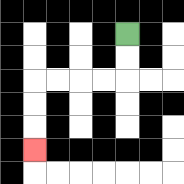{'start': '[5, 1]', 'end': '[1, 6]', 'path_directions': 'D,D,L,L,L,L,D,D,D', 'path_coordinates': '[[5, 1], [5, 2], [5, 3], [4, 3], [3, 3], [2, 3], [1, 3], [1, 4], [1, 5], [1, 6]]'}